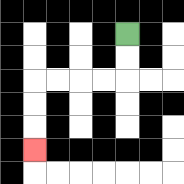{'start': '[5, 1]', 'end': '[1, 6]', 'path_directions': 'D,D,L,L,L,L,D,D,D', 'path_coordinates': '[[5, 1], [5, 2], [5, 3], [4, 3], [3, 3], [2, 3], [1, 3], [1, 4], [1, 5], [1, 6]]'}